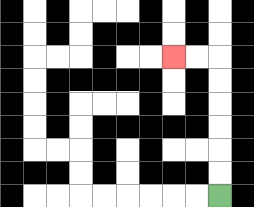{'start': '[9, 8]', 'end': '[7, 2]', 'path_directions': 'U,U,U,U,U,U,L,L', 'path_coordinates': '[[9, 8], [9, 7], [9, 6], [9, 5], [9, 4], [9, 3], [9, 2], [8, 2], [7, 2]]'}